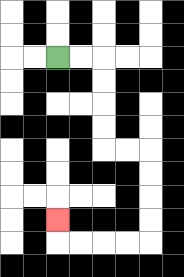{'start': '[2, 2]', 'end': '[2, 9]', 'path_directions': 'R,R,D,D,D,D,R,R,D,D,D,D,L,L,L,L,U', 'path_coordinates': '[[2, 2], [3, 2], [4, 2], [4, 3], [4, 4], [4, 5], [4, 6], [5, 6], [6, 6], [6, 7], [6, 8], [6, 9], [6, 10], [5, 10], [4, 10], [3, 10], [2, 10], [2, 9]]'}